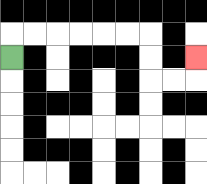{'start': '[0, 2]', 'end': '[8, 2]', 'path_directions': 'U,R,R,R,R,R,R,D,D,R,R,U', 'path_coordinates': '[[0, 2], [0, 1], [1, 1], [2, 1], [3, 1], [4, 1], [5, 1], [6, 1], [6, 2], [6, 3], [7, 3], [8, 3], [8, 2]]'}